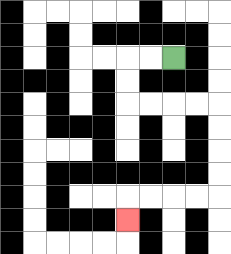{'start': '[7, 2]', 'end': '[5, 9]', 'path_directions': 'L,L,D,D,R,R,R,R,D,D,D,D,L,L,L,L,D', 'path_coordinates': '[[7, 2], [6, 2], [5, 2], [5, 3], [5, 4], [6, 4], [7, 4], [8, 4], [9, 4], [9, 5], [9, 6], [9, 7], [9, 8], [8, 8], [7, 8], [6, 8], [5, 8], [5, 9]]'}